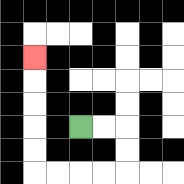{'start': '[3, 5]', 'end': '[1, 2]', 'path_directions': 'R,R,D,D,L,L,L,L,U,U,U,U,U', 'path_coordinates': '[[3, 5], [4, 5], [5, 5], [5, 6], [5, 7], [4, 7], [3, 7], [2, 7], [1, 7], [1, 6], [1, 5], [1, 4], [1, 3], [1, 2]]'}